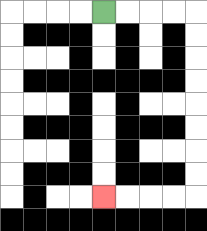{'start': '[4, 0]', 'end': '[4, 8]', 'path_directions': 'R,R,R,R,D,D,D,D,D,D,D,D,L,L,L,L', 'path_coordinates': '[[4, 0], [5, 0], [6, 0], [7, 0], [8, 0], [8, 1], [8, 2], [8, 3], [8, 4], [8, 5], [8, 6], [8, 7], [8, 8], [7, 8], [6, 8], [5, 8], [4, 8]]'}